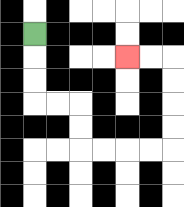{'start': '[1, 1]', 'end': '[5, 2]', 'path_directions': 'D,D,D,R,R,D,D,R,R,R,R,U,U,U,U,L,L', 'path_coordinates': '[[1, 1], [1, 2], [1, 3], [1, 4], [2, 4], [3, 4], [3, 5], [3, 6], [4, 6], [5, 6], [6, 6], [7, 6], [7, 5], [7, 4], [7, 3], [7, 2], [6, 2], [5, 2]]'}